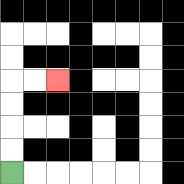{'start': '[0, 7]', 'end': '[2, 3]', 'path_directions': 'U,U,U,U,R,R', 'path_coordinates': '[[0, 7], [0, 6], [0, 5], [0, 4], [0, 3], [1, 3], [2, 3]]'}